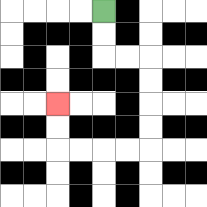{'start': '[4, 0]', 'end': '[2, 4]', 'path_directions': 'D,D,R,R,D,D,D,D,L,L,L,L,U,U', 'path_coordinates': '[[4, 0], [4, 1], [4, 2], [5, 2], [6, 2], [6, 3], [6, 4], [6, 5], [6, 6], [5, 6], [4, 6], [3, 6], [2, 6], [2, 5], [2, 4]]'}